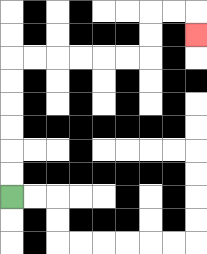{'start': '[0, 8]', 'end': '[8, 1]', 'path_directions': 'U,U,U,U,U,U,R,R,R,R,R,R,U,U,R,R,D', 'path_coordinates': '[[0, 8], [0, 7], [0, 6], [0, 5], [0, 4], [0, 3], [0, 2], [1, 2], [2, 2], [3, 2], [4, 2], [5, 2], [6, 2], [6, 1], [6, 0], [7, 0], [8, 0], [8, 1]]'}